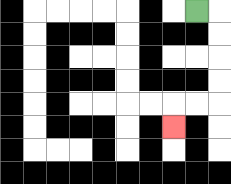{'start': '[8, 0]', 'end': '[7, 5]', 'path_directions': 'R,D,D,D,D,L,L,D', 'path_coordinates': '[[8, 0], [9, 0], [9, 1], [9, 2], [9, 3], [9, 4], [8, 4], [7, 4], [7, 5]]'}